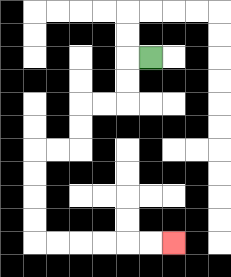{'start': '[6, 2]', 'end': '[7, 10]', 'path_directions': 'L,D,D,L,L,D,D,L,L,D,D,D,D,R,R,R,R,R,R', 'path_coordinates': '[[6, 2], [5, 2], [5, 3], [5, 4], [4, 4], [3, 4], [3, 5], [3, 6], [2, 6], [1, 6], [1, 7], [1, 8], [1, 9], [1, 10], [2, 10], [3, 10], [4, 10], [5, 10], [6, 10], [7, 10]]'}